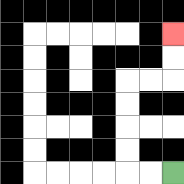{'start': '[7, 7]', 'end': '[7, 1]', 'path_directions': 'L,L,U,U,U,U,R,R,U,U', 'path_coordinates': '[[7, 7], [6, 7], [5, 7], [5, 6], [5, 5], [5, 4], [5, 3], [6, 3], [7, 3], [7, 2], [7, 1]]'}